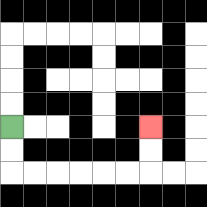{'start': '[0, 5]', 'end': '[6, 5]', 'path_directions': 'D,D,R,R,R,R,R,R,U,U', 'path_coordinates': '[[0, 5], [0, 6], [0, 7], [1, 7], [2, 7], [3, 7], [4, 7], [5, 7], [6, 7], [6, 6], [6, 5]]'}